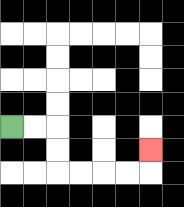{'start': '[0, 5]', 'end': '[6, 6]', 'path_directions': 'R,R,D,D,R,R,R,R,U', 'path_coordinates': '[[0, 5], [1, 5], [2, 5], [2, 6], [2, 7], [3, 7], [4, 7], [5, 7], [6, 7], [6, 6]]'}